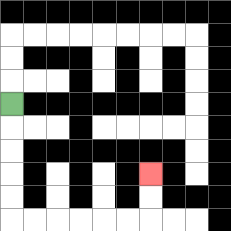{'start': '[0, 4]', 'end': '[6, 7]', 'path_directions': 'D,D,D,D,D,R,R,R,R,R,R,U,U', 'path_coordinates': '[[0, 4], [0, 5], [0, 6], [0, 7], [0, 8], [0, 9], [1, 9], [2, 9], [3, 9], [4, 9], [5, 9], [6, 9], [6, 8], [6, 7]]'}